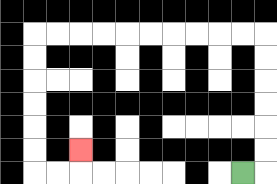{'start': '[10, 7]', 'end': '[3, 6]', 'path_directions': 'R,U,U,U,U,U,U,L,L,L,L,L,L,L,L,L,L,D,D,D,D,D,D,R,R,U', 'path_coordinates': '[[10, 7], [11, 7], [11, 6], [11, 5], [11, 4], [11, 3], [11, 2], [11, 1], [10, 1], [9, 1], [8, 1], [7, 1], [6, 1], [5, 1], [4, 1], [3, 1], [2, 1], [1, 1], [1, 2], [1, 3], [1, 4], [1, 5], [1, 6], [1, 7], [2, 7], [3, 7], [3, 6]]'}